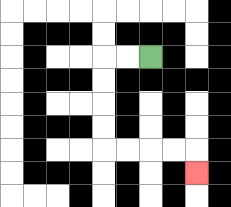{'start': '[6, 2]', 'end': '[8, 7]', 'path_directions': 'L,L,D,D,D,D,R,R,R,R,D', 'path_coordinates': '[[6, 2], [5, 2], [4, 2], [4, 3], [4, 4], [4, 5], [4, 6], [5, 6], [6, 6], [7, 6], [8, 6], [8, 7]]'}